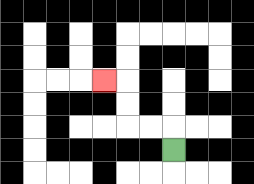{'start': '[7, 6]', 'end': '[4, 3]', 'path_directions': 'U,L,L,U,U,L', 'path_coordinates': '[[7, 6], [7, 5], [6, 5], [5, 5], [5, 4], [5, 3], [4, 3]]'}